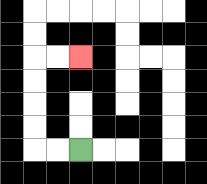{'start': '[3, 6]', 'end': '[3, 2]', 'path_directions': 'L,L,U,U,U,U,R,R', 'path_coordinates': '[[3, 6], [2, 6], [1, 6], [1, 5], [1, 4], [1, 3], [1, 2], [2, 2], [3, 2]]'}